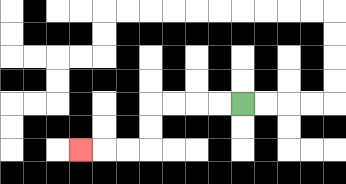{'start': '[10, 4]', 'end': '[3, 6]', 'path_directions': 'L,L,L,L,D,D,L,L,L', 'path_coordinates': '[[10, 4], [9, 4], [8, 4], [7, 4], [6, 4], [6, 5], [6, 6], [5, 6], [4, 6], [3, 6]]'}